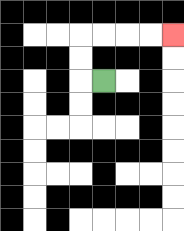{'start': '[4, 3]', 'end': '[7, 1]', 'path_directions': 'L,U,U,R,R,R,R', 'path_coordinates': '[[4, 3], [3, 3], [3, 2], [3, 1], [4, 1], [5, 1], [6, 1], [7, 1]]'}